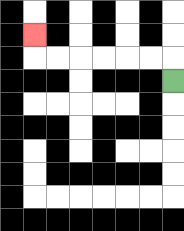{'start': '[7, 3]', 'end': '[1, 1]', 'path_directions': 'U,L,L,L,L,L,L,U', 'path_coordinates': '[[7, 3], [7, 2], [6, 2], [5, 2], [4, 2], [3, 2], [2, 2], [1, 2], [1, 1]]'}